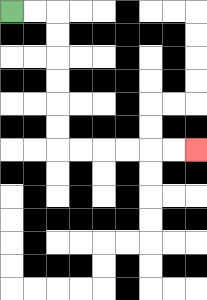{'start': '[0, 0]', 'end': '[8, 6]', 'path_directions': 'R,R,D,D,D,D,D,D,R,R,R,R,R,R', 'path_coordinates': '[[0, 0], [1, 0], [2, 0], [2, 1], [2, 2], [2, 3], [2, 4], [2, 5], [2, 6], [3, 6], [4, 6], [5, 6], [6, 6], [7, 6], [8, 6]]'}